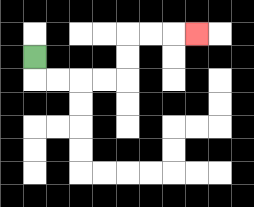{'start': '[1, 2]', 'end': '[8, 1]', 'path_directions': 'D,R,R,R,R,U,U,R,R,R', 'path_coordinates': '[[1, 2], [1, 3], [2, 3], [3, 3], [4, 3], [5, 3], [5, 2], [5, 1], [6, 1], [7, 1], [8, 1]]'}